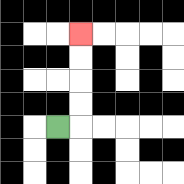{'start': '[2, 5]', 'end': '[3, 1]', 'path_directions': 'R,U,U,U,U', 'path_coordinates': '[[2, 5], [3, 5], [3, 4], [3, 3], [3, 2], [3, 1]]'}